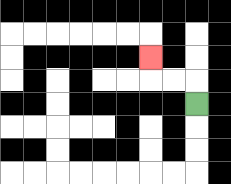{'start': '[8, 4]', 'end': '[6, 2]', 'path_directions': 'U,L,L,U', 'path_coordinates': '[[8, 4], [8, 3], [7, 3], [6, 3], [6, 2]]'}